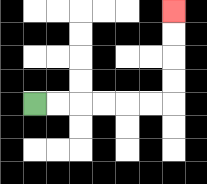{'start': '[1, 4]', 'end': '[7, 0]', 'path_directions': 'R,R,R,R,R,R,U,U,U,U', 'path_coordinates': '[[1, 4], [2, 4], [3, 4], [4, 4], [5, 4], [6, 4], [7, 4], [7, 3], [7, 2], [7, 1], [7, 0]]'}